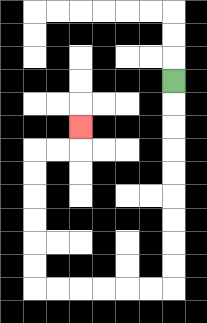{'start': '[7, 3]', 'end': '[3, 5]', 'path_directions': 'D,D,D,D,D,D,D,D,D,L,L,L,L,L,L,U,U,U,U,U,U,R,R,U', 'path_coordinates': '[[7, 3], [7, 4], [7, 5], [7, 6], [7, 7], [7, 8], [7, 9], [7, 10], [7, 11], [7, 12], [6, 12], [5, 12], [4, 12], [3, 12], [2, 12], [1, 12], [1, 11], [1, 10], [1, 9], [1, 8], [1, 7], [1, 6], [2, 6], [3, 6], [3, 5]]'}